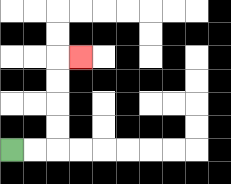{'start': '[0, 6]', 'end': '[3, 2]', 'path_directions': 'R,R,U,U,U,U,R', 'path_coordinates': '[[0, 6], [1, 6], [2, 6], [2, 5], [2, 4], [2, 3], [2, 2], [3, 2]]'}